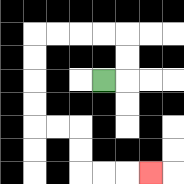{'start': '[4, 3]', 'end': '[6, 7]', 'path_directions': 'R,U,U,L,L,L,L,D,D,D,D,R,R,D,D,R,R,R', 'path_coordinates': '[[4, 3], [5, 3], [5, 2], [5, 1], [4, 1], [3, 1], [2, 1], [1, 1], [1, 2], [1, 3], [1, 4], [1, 5], [2, 5], [3, 5], [3, 6], [3, 7], [4, 7], [5, 7], [6, 7]]'}